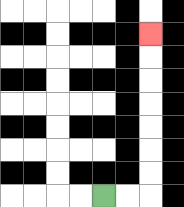{'start': '[4, 8]', 'end': '[6, 1]', 'path_directions': 'R,R,U,U,U,U,U,U,U', 'path_coordinates': '[[4, 8], [5, 8], [6, 8], [6, 7], [6, 6], [6, 5], [6, 4], [6, 3], [6, 2], [6, 1]]'}